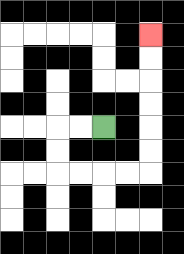{'start': '[4, 5]', 'end': '[6, 1]', 'path_directions': 'L,L,D,D,R,R,R,R,U,U,U,U,U,U', 'path_coordinates': '[[4, 5], [3, 5], [2, 5], [2, 6], [2, 7], [3, 7], [4, 7], [5, 7], [6, 7], [6, 6], [6, 5], [6, 4], [6, 3], [6, 2], [6, 1]]'}